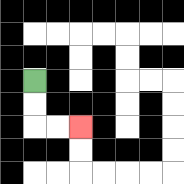{'start': '[1, 3]', 'end': '[3, 5]', 'path_directions': 'D,D,R,R', 'path_coordinates': '[[1, 3], [1, 4], [1, 5], [2, 5], [3, 5]]'}